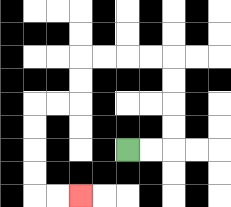{'start': '[5, 6]', 'end': '[3, 8]', 'path_directions': 'R,R,U,U,U,U,L,L,L,L,D,D,L,L,D,D,D,D,R,R', 'path_coordinates': '[[5, 6], [6, 6], [7, 6], [7, 5], [7, 4], [7, 3], [7, 2], [6, 2], [5, 2], [4, 2], [3, 2], [3, 3], [3, 4], [2, 4], [1, 4], [1, 5], [1, 6], [1, 7], [1, 8], [2, 8], [3, 8]]'}